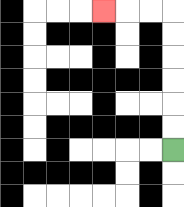{'start': '[7, 6]', 'end': '[4, 0]', 'path_directions': 'U,U,U,U,U,U,L,L,L', 'path_coordinates': '[[7, 6], [7, 5], [7, 4], [7, 3], [7, 2], [7, 1], [7, 0], [6, 0], [5, 0], [4, 0]]'}